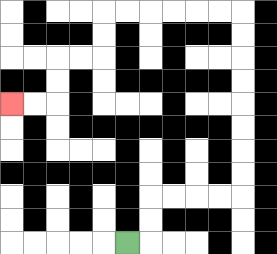{'start': '[5, 10]', 'end': '[0, 4]', 'path_directions': 'R,U,U,R,R,R,R,U,U,U,U,U,U,U,U,L,L,L,L,L,L,D,D,L,L,D,D,L,L', 'path_coordinates': '[[5, 10], [6, 10], [6, 9], [6, 8], [7, 8], [8, 8], [9, 8], [10, 8], [10, 7], [10, 6], [10, 5], [10, 4], [10, 3], [10, 2], [10, 1], [10, 0], [9, 0], [8, 0], [7, 0], [6, 0], [5, 0], [4, 0], [4, 1], [4, 2], [3, 2], [2, 2], [2, 3], [2, 4], [1, 4], [0, 4]]'}